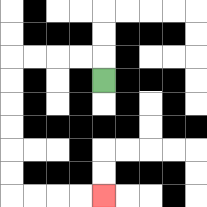{'start': '[4, 3]', 'end': '[4, 8]', 'path_directions': 'U,L,L,L,L,D,D,D,D,D,D,R,R,R,R', 'path_coordinates': '[[4, 3], [4, 2], [3, 2], [2, 2], [1, 2], [0, 2], [0, 3], [0, 4], [0, 5], [0, 6], [0, 7], [0, 8], [1, 8], [2, 8], [3, 8], [4, 8]]'}